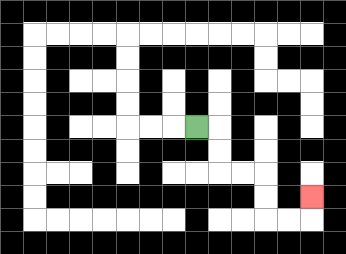{'start': '[8, 5]', 'end': '[13, 8]', 'path_directions': 'R,D,D,R,R,D,D,R,R,U', 'path_coordinates': '[[8, 5], [9, 5], [9, 6], [9, 7], [10, 7], [11, 7], [11, 8], [11, 9], [12, 9], [13, 9], [13, 8]]'}